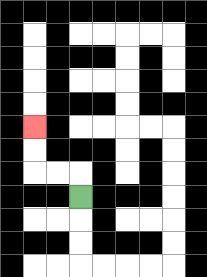{'start': '[3, 8]', 'end': '[1, 5]', 'path_directions': 'U,L,L,U,U', 'path_coordinates': '[[3, 8], [3, 7], [2, 7], [1, 7], [1, 6], [1, 5]]'}